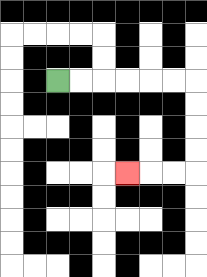{'start': '[2, 3]', 'end': '[5, 7]', 'path_directions': 'R,R,R,R,R,R,D,D,D,D,L,L,L', 'path_coordinates': '[[2, 3], [3, 3], [4, 3], [5, 3], [6, 3], [7, 3], [8, 3], [8, 4], [8, 5], [8, 6], [8, 7], [7, 7], [6, 7], [5, 7]]'}